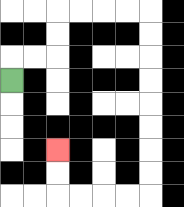{'start': '[0, 3]', 'end': '[2, 6]', 'path_directions': 'U,R,R,U,U,R,R,R,R,D,D,D,D,D,D,D,D,L,L,L,L,U,U', 'path_coordinates': '[[0, 3], [0, 2], [1, 2], [2, 2], [2, 1], [2, 0], [3, 0], [4, 0], [5, 0], [6, 0], [6, 1], [6, 2], [6, 3], [6, 4], [6, 5], [6, 6], [6, 7], [6, 8], [5, 8], [4, 8], [3, 8], [2, 8], [2, 7], [2, 6]]'}